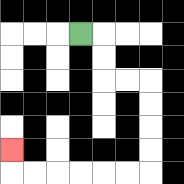{'start': '[3, 1]', 'end': '[0, 6]', 'path_directions': 'R,D,D,R,R,D,D,D,D,L,L,L,L,L,L,U', 'path_coordinates': '[[3, 1], [4, 1], [4, 2], [4, 3], [5, 3], [6, 3], [6, 4], [6, 5], [6, 6], [6, 7], [5, 7], [4, 7], [3, 7], [2, 7], [1, 7], [0, 7], [0, 6]]'}